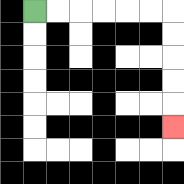{'start': '[1, 0]', 'end': '[7, 5]', 'path_directions': 'R,R,R,R,R,R,D,D,D,D,D', 'path_coordinates': '[[1, 0], [2, 0], [3, 0], [4, 0], [5, 0], [6, 0], [7, 0], [7, 1], [7, 2], [7, 3], [7, 4], [7, 5]]'}